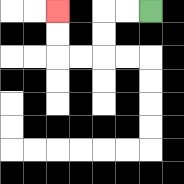{'start': '[6, 0]', 'end': '[2, 0]', 'path_directions': 'L,L,D,D,L,L,U,U', 'path_coordinates': '[[6, 0], [5, 0], [4, 0], [4, 1], [4, 2], [3, 2], [2, 2], [2, 1], [2, 0]]'}